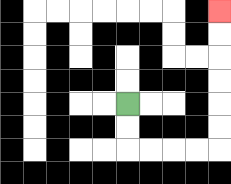{'start': '[5, 4]', 'end': '[9, 0]', 'path_directions': 'D,D,R,R,R,R,U,U,U,U,U,U', 'path_coordinates': '[[5, 4], [5, 5], [5, 6], [6, 6], [7, 6], [8, 6], [9, 6], [9, 5], [9, 4], [9, 3], [9, 2], [9, 1], [9, 0]]'}